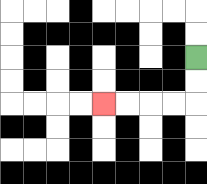{'start': '[8, 2]', 'end': '[4, 4]', 'path_directions': 'D,D,L,L,L,L', 'path_coordinates': '[[8, 2], [8, 3], [8, 4], [7, 4], [6, 4], [5, 4], [4, 4]]'}